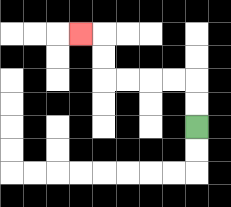{'start': '[8, 5]', 'end': '[3, 1]', 'path_directions': 'U,U,L,L,L,L,U,U,L', 'path_coordinates': '[[8, 5], [8, 4], [8, 3], [7, 3], [6, 3], [5, 3], [4, 3], [4, 2], [4, 1], [3, 1]]'}